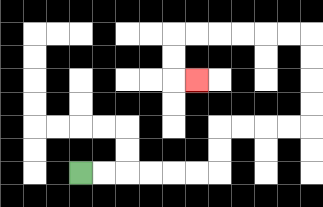{'start': '[3, 7]', 'end': '[8, 3]', 'path_directions': 'R,R,R,R,R,R,U,U,R,R,R,R,U,U,U,U,L,L,L,L,L,L,D,D,R', 'path_coordinates': '[[3, 7], [4, 7], [5, 7], [6, 7], [7, 7], [8, 7], [9, 7], [9, 6], [9, 5], [10, 5], [11, 5], [12, 5], [13, 5], [13, 4], [13, 3], [13, 2], [13, 1], [12, 1], [11, 1], [10, 1], [9, 1], [8, 1], [7, 1], [7, 2], [7, 3], [8, 3]]'}